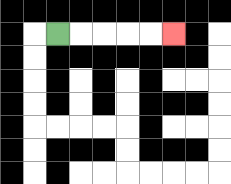{'start': '[2, 1]', 'end': '[7, 1]', 'path_directions': 'R,R,R,R,R', 'path_coordinates': '[[2, 1], [3, 1], [4, 1], [5, 1], [6, 1], [7, 1]]'}